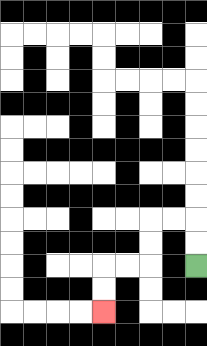{'start': '[8, 11]', 'end': '[4, 13]', 'path_directions': 'U,U,L,L,D,D,L,L,D,D', 'path_coordinates': '[[8, 11], [8, 10], [8, 9], [7, 9], [6, 9], [6, 10], [6, 11], [5, 11], [4, 11], [4, 12], [4, 13]]'}